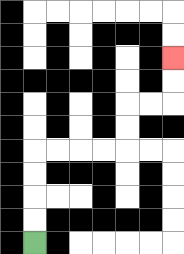{'start': '[1, 10]', 'end': '[7, 2]', 'path_directions': 'U,U,U,U,R,R,R,R,U,U,R,R,U,U', 'path_coordinates': '[[1, 10], [1, 9], [1, 8], [1, 7], [1, 6], [2, 6], [3, 6], [4, 6], [5, 6], [5, 5], [5, 4], [6, 4], [7, 4], [7, 3], [7, 2]]'}